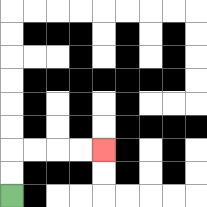{'start': '[0, 8]', 'end': '[4, 6]', 'path_directions': 'U,U,R,R,R,R', 'path_coordinates': '[[0, 8], [0, 7], [0, 6], [1, 6], [2, 6], [3, 6], [4, 6]]'}